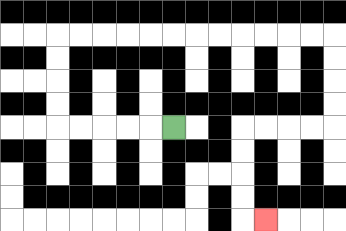{'start': '[7, 5]', 'end': '[11, 9]', 'path_directions': 'L,L,L,L,L,U,U,U,U,R,R,R,R,R,R,R,R,R,R,R,R,D,D,D,D,L,L,L,L,D,D,D,D,R', 'path_coordinates': '[[7, 5], [6, 5], [5, 5], [4, 5], [3, 5], [2, 5], [2, 4], [2, 3], [2, 2], [2, 1], [3, 1], [4, 1], [5, 1], [6, 1], [7, 1], [8, 1], [9, 1], [10, 1], [11, 1], [12, 1], [13, 1], [14, 1], [14, 2], [14, 3], [14, 4], [14, 5], [13, 5], [12, 5], [11, 5], [10, 5], [10, 6], [10, 7], [10, 8], [10, 9], [11, 9]]'}